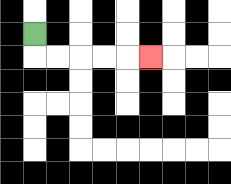{'start': '[1, 1]', 'end': '[6, 2]', 'path_directions': 'D,R,R,R,R,R', 'path_coordinates': '[[1, 1], [1, 2], [2, 2], [3, 2], [4, 2], [5, 2], [6, 2]]'}